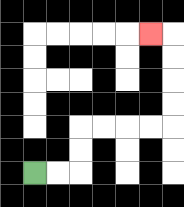{'start': '[1, 7]', 'end': '[6, 1]', 'path_directions': 'R,R,U,U,R,R,R,R,U,U,U,U,L', 'path_coordinates': '[[1, 7], [2, 7], [3, 7], [3, 6], [3, 5], [4, 5], [5, 5], [6, 5], [7, 5], [7, 4], [7, 3], [7, 2], [7, 1], [6, 1]]'}